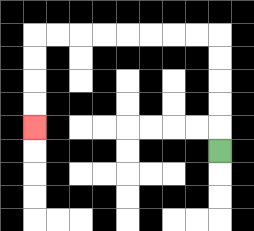{'start': '[9, 6]', 'end': '[1, 5]', 'path_directions': 'U,U,U,U,U,L,L,L,L,L,L,L,L,D,D,D,D', 'path_coordinates': '[[9, 6], [9, 5], [9, 4], [9, 3], [9, 2], [9, 1], [8, 1], [7, 1], [6, 1], [5, 1], [4, 1], [3, 1], [2, 1], [1, 1], [1, 2], [1, 3], [1, 4], [1, 5]]'}